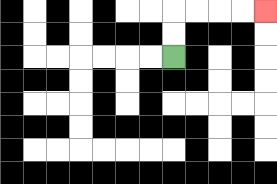{'start': '[7, 2]', 'end': '[11, 0]', 'path_directions': 'U,U,R,R,R,R', 'path_coordinates': '[[7, 2], [7, 1], [7, 0], [8, 0], [9, 0], [10, 0], [11, 0]]'}